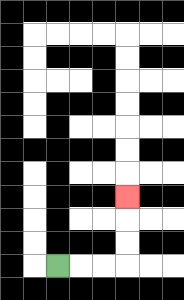{'start': '[2, 11]', 'end': '[5, 8]', 'path_directions': 'R,R,R,U,U,U', 'path_coordinates': '[[2, 11], [3, 11], [4, 11], [5, 11], [5, 10], [5, 9], [5, 8]]'}